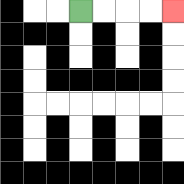{'start': '[3, 0]', 'end': '[7, 0]', 'path_directions': 'R,R,R,R', 'path_coordinates': '[[3, 0], [4, 0], [5, 0], [6, 0], [7, 0]]'}